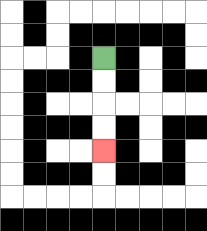{'start': '[4, 2]', 'end': '[4, 6]', 'path_directions': 'D,D,D,D', 'path_coordinates': '[[4, 2], [4, 3], [4, 4], [4, 5], [4, 6]]'}